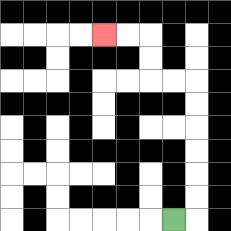{'start': '[7, 9]', 'end': '[4, 1]', 'path_directions': 'R,U,U,U,U,U,U,L,L,U,U,L,L', 'path_coordinates': '[[7, 9], [8, 9], [8, 8], [8, 7], [8, 6], [8, 5], [8, 4], [8, 3], [7, 3], [6, 3], [6, 2], [6, 1], [5, 1], [4, 1]]'}